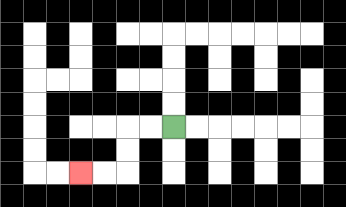{'start': '[7, 5]', 'end': '[3, 7]', 'path_directions': 'L,L,D,D,L,L', 'path_coordinates': '[[7, 5], [6, 5], [5, 5], [5, 6], [5, 7], [4, 7], [3, 7]]'}